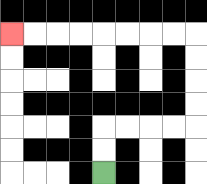{'start': '[4, 7]', 'end': '[0, 1]', 'path_directions': 'U,U,R,R,R,R,U,U,U,U,L,L,L,L,L,L,L,L', 'path_coordinates': '[[4, 7], [4, 6], [4, 5], [5, 5], [6, 5], [7, 5], [8, 5], [8, 4], [8, 3], [8, 2], [8, 1], [7, 1], [6, 1], [5, 1], [4, 1], [3, 1], [2, 1], [1, 1], [0, 1]]'}